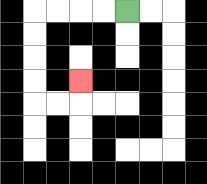{'start': '[5, 0]', 'end': '[3, 3]', 'path_directions': 'L,L,L,L,D,D,D,D,R,R,U', 'path_coordinates': '[[5, 0], [4, 0], [3, 0], [2, 0], [1, 0], [1, 1], [1, 2], [1, 3], [1, 4], [2, 4], [3, 4], [3, 3]]'}